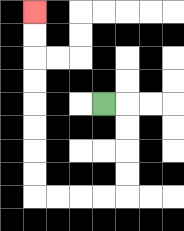{'start': '[4, 4]', 'end': '[1, 0]', 'path_directions': 'R,D,D,D,D,L,L,L,L,U,U,U,U,U,U,U,U', 'path_coordinates': '[[4, 4], [5, 4], [5, 5], [5, 6], [5, 7], [5, 8], [4, 8], [3, 8], [2, 8], [1, 8], [1, 7], [1, 6], [1, 5], [1, 4], [1, 3], [1, 2], [1, 1], [1, 0]]'}